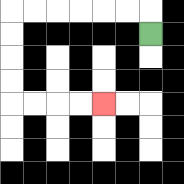{'start': '[6, 1]', 'end': '[4, 4]', 'path_directions': 'U,L,L,L,L,L,L,D,D,D,D,R,R,R,R', 'path_coordinates': '[[6, 1], [6, 0], [5, 0], [4, 0], [3, 0], [2, 0], [1, 0], [0, 0], [0, 1], [0, 2], [0, 3], [0, 4], [1, 4], [2, 4], [3, 4], [4, 4]]'}